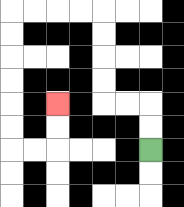{'start': '[6, 6]', 'end': '[2, 4]', 'path_directions': 'U,U,L,L,U,U,U,U,L,L,L,L,D,D,D,D,D,D,R,R,U,U', 'path_coordinates': '[[6, 6], [6, 5], [6, 4], [5, 4], [4, 4], [4, 3], [4, 2], [4, 1], [4, 0], [3, 0], [2, 0], [1, 0], [0, 0], [0, 1], [0, 2], [0, 3], [0, 4], [0, 5], [0, 6], [1, 6], [2, 6], [2, 5], [2, 4]]'}